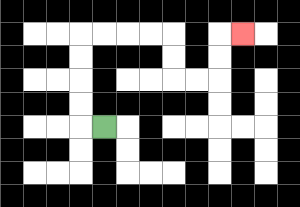{'start': '[4, 5]', 'end': '[10, 1]', 'path_directions': 'L,U,U,U,U,R,R,R,R,D,D,R,R,U,U,R', 'path_coordinates': '[[4, 5], [3, 5], [3, 4], [3, 3], [3, 2], [3, 1], [4, 1], [5, 1], [6, 1], [7, 1], [7, 2], [7, 3], [8, 3], [9, 3], [9, 2], [9, 1], [10, 1]]'}